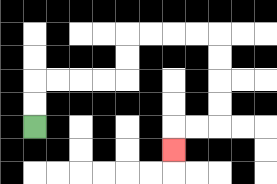{'start': '[1, 5]', 'end': '[7, 6]', 'path_directions': 'U,U,R,R,R,R,U,U,R,R,R,R,D,D,D,D,L,L,D', 'path_coordinates': '[[1, 5], [1, 4], [1, 3], [2, 3], [3, 3], [4, 3], [5, 3], [5, 2], [5, 1], [6, 1], [7, 1], [8, 1], [9, 1], [9, 2], [9, 3], [9, 4], [9, 5], [8, 5], [7, 5], [7, 6]]'}